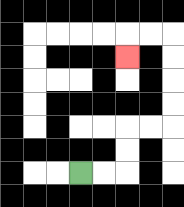{'start': '[3, 7]', 'end': '[5, 2]', 'path_directions': 'R,R,U,U,R,R,U,U,U,U,L,L,D', 'path_coordinates': '[[3, 7], [4, 7], [5, 7], [5, 6], [5, 5], [6, 5], [7, 5], [7, 4], [7, 3], [7, 2], [7, 1], [6, 1], [5, 1], [5, 2]]'}